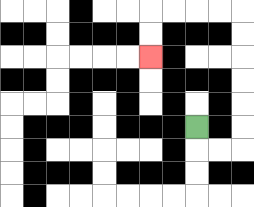{'start': '[8, 5]', 'end': '[6, 2]', 'path_directions': 'D,R,R,U,U,U,U,U,U,L,L,L,L,D,D', 'path_coordinates': '[[8, 5], [8, 6], [9, 6], [10, 6], [10, 5], [10, 4], [10, 3], [10, 2], [10, 1], [10, 0], [9, 0], [8, 0], [7, 0], [6, 0], [6, 1], [6, 2]]'}